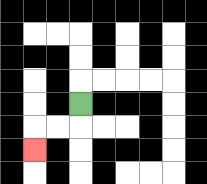{'start': '[3, 4]', 'end': '[1, 6]', 'path_directions': 'D,L,L,D', 'path_coordinates': '[[3, 4], [3, 5], [2, 5], [1, 5], [1, 6]]'}